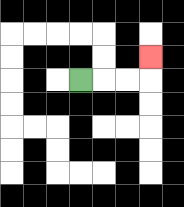{'start': '[3, 3]', 'end': '[6, 2]', 'path_directions': 'R,R,R,U', 'path_coordinates': '[[3, 3], [4, 3], [5, 3], [6, 3], [6, 2]]'}